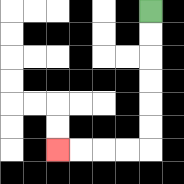{'start': '[6, 0]', 'end': '[2, 6]', 'path_directions': 'D,D,D,D,D,D,L,L,L,L', 'path_coordinates': '[[6, 0], [6, 1], [6, 2], [6, 3], [6, 4], [6, 5], [6, 6], [5, 6], [4, 6], [3, 6], [2, 6]]'}